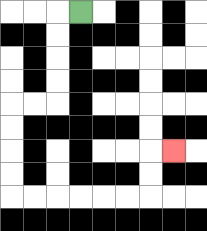{'start': '[3, 0]', 'end': '[7, 6]', 'path_directions': 'L,D,D,D,D,L,L,D,D,D,D,R,R,R,R,R,R,U,U,R', 'path_coordinates': '[[3, 0], [2, 0], [2, 1], [2, 2], [2, 3], [2, 4], [1, 4], [0, 4], [0, 5], [0, 6], [0, 7], [0, 8], [1, 8], [2, 8], [3, 8], [4, 8], [5, 8], [6, 8], [6, 7], [6, 6], [7, 6]]'}